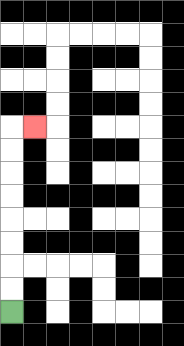{'start': '[0, 13]', 'end': '[1, 5]', 'path_directions': 'U,U,U,U,U,U,U,U,R', 'path_coordinates': '[[0, 13], [0, 12], [0, 11], [0, 10], [0, 9], [0, 8], [0, 7], [0, 6], [0, 5], [1, 5]]'}